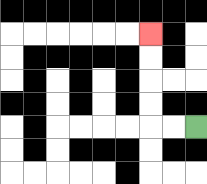{'start': '[8, 5]', 'end': '[6, 1]', 'path_directions': 'L,L,U,U,U,U', 'path_coordinates': '[[8, 5], [7, 5], [6, 5], [6, 4], [6, 3], [6, 2], [6, 1]]'}